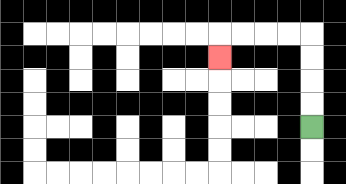{'start': '[13, 5]', 'end': '[9, 2]', 'path_directions': 'U,U,U,U,L,L,L,L,D', 'path_coordinates': '[[13, 5], [13, 4], [13, 3], [13, 2], [13, 1], [12, 1], [11, 1], [10, 1], [9, 1], [9, 2]]'}